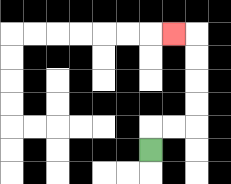{'start': '[6, 6]', 'end': '[7, 1]', 'path_directions': 'U,R,R,U,U,U,U,L', 'path_coordinates': '[[6, 6], [6, 5], [7, 5], [8, 5], [8, 4], [8, 3], [8, 2], [8, 1], [7, 1]]'}